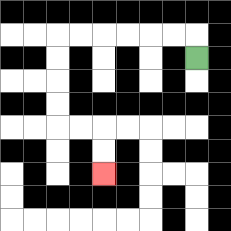{'start': '[8, 2]', 'end': '[4, 7]', 'path_directions': 'U,L,L,L,L,L,L,D,D,D,D,R,R,D,D', 'path_coordinates': '[[8, 2], [8, 1], [7, 1], [6, 1], [5, 1], [4, 1], [3, 1], [2, 1], [2, 2], [2, 3], [2, 4], [2, 5], [3, 5], [4, 5], [4, 6], [4, 7]]'}